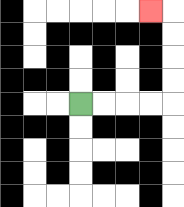{'start': '[3, 4]', 'end': '[6, 0]', 'path_directions': 'R,R,R,R,U,U,U,U,L', 'path_coordinates': '[[3, 4], [4, 4], [5, 4], [6, 4], [7, 4], [7, 3], [7, 2], [7, 1], [7, 0], [6, 0]]'}